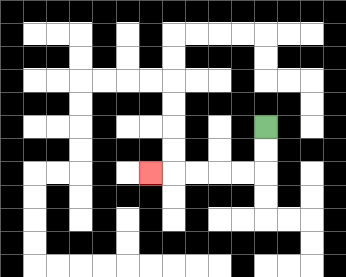{'start': '[11, 5]', 'end': '[6, 7]', 'path_directions': 'D,D,L,L,L,L,L', 'path_coordinates': '[[11, 5], [11, 6], [11, 7], [10, 7], [9, 7], [8, 7], [7, 7], [6, 7]]'}